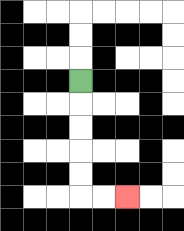{'start': '[3, 3]', 'end': '[5, 8]', 'path_directions': 'D,D,D,D,D,R,R', 'path_coordinates': '[[3, 3], [3, 4], [3, 5], [3, 6], [3, 7], [3, 8], [4, 8], [5, 8]]'}